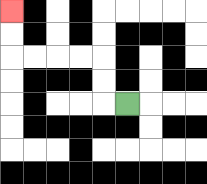{'start': '[5, 4]', 'end': '[0, 0]', 'path_directions': 'L,U,U,L,L,L,L,U,U', 'path_coordinates': '[[5, 4], [4, 4], [4, 3], [4, 2], [3, 2], [2, 2], [1, 2], [0, 2], [0, 1], [0, 0]]'}